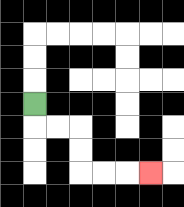{'start': '[1, 4]', 'end': '[6, 7]', 'path_directions': 'D,R,R,D,D,R,R,R', 'path_coordinates': '[[1, 4], [1, 5], [2, 5], [3, 5], [3, 6], [3, 7], [4, 7], [5, 7], [6, 7]]'}